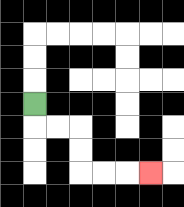{'start': '[1, 4]', 'end': '[6, 7]', 'path_directions': 'D,R,R,D,D,R,R,R', 'path_coordinates': '[[1, 4], [1, 5], [2, 5], [3, 5], [3, 6], [3, 7], [4, 7], [5, 7], [6, 7]]'}